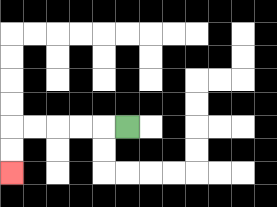{'start': '[5, 5]', 'end': '[0, 7]', 'path_directions': 'L,L,L,L,L,D,D', 'path_coordinates': '[[5, 5], [4, 5], [3, 5], [2, 5], [1, 5], [0, 5], [0, 6], [0, 7]]'}